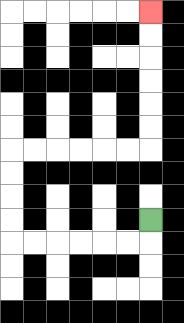{'start': '[6, 9]', 'end': '[6, 0]', 'path_directions': 'D,L,L,L,L,L,L,U,U,U,U,R,R,R,R,R,R,U,U,U,U,U,U', 'path_coordinates': '[[6, 9], [6, 10], [5, 10], [4, 10], [3, 10], [2, 10], [1, 10], [0, 10], [0, 9], [0, 8], [0, 7], [0, 6], [1, 6], [2, 6], [3, 6], [4, 6], [5, 6], [6, 6], [6, 5], [6, 4], [6, 3], [6, 2], [6, 1], [6, 0]]'}